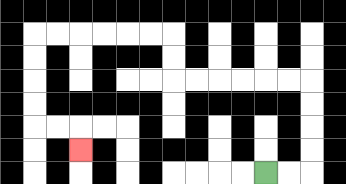{'start': '[11, 7]', 'end': '[3, 6]', 'path_directions': 'R,R,U,U,U,U,L,L,L,L,L,L,U,U,L,L,L,L,L,L,D,D,D,D,R,R,D', 'path_coordinates': '[[11, 7], [12, 7], [13, 7], [13, 6], [13, 5], [13, 4], [13, 3], [12, 3], [11, 3], [10, 3], [9, 3], [8, 3], [7, 3], [7, 2], [7, 1], [6, 1], [5, 1], [4, 1], [3, 1], [2, 1], [1, 1], [1, 2], [1, 3], [1, 4], [1, 5], [2, 5], [3, 5], [3, 6]]'}